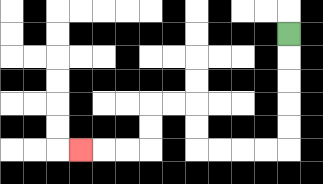{'start': '[12, 1]', 'end': '[3, 6]', 'path_directions': 'D,D,D,D,D,L,L,L,L,U,U,L,L,D,D,L,L,L', 'path_coordinates': '[[12, 1], [12, 2], [12, 3], [12, 4], [12, 5], [12, 6], [11, 6], [10, 6], [9, 6], [8, 6], [8, 5], [8, 4], [7, 4], [6, 4], [6, 5], [6, 6], [5, 6], [4, 6], [3, 6]]'}